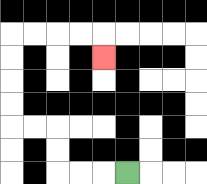{'start': '[5, 7]', 'end': '[4, 2]', 'path_directions': 'L,L,L,U,U,L,L,U,U,U,U,R,R,R,R,D', 'path_coordinates': '[[5, 7], [4, 7], [3, 7], [2, 7], [2, 6], [2, 5], [1, 5], [0, 5], [0, 4], [0, 3], [0, 2], [0, 1], [1, 1], [2, 1], [3, 1], [4, 1], [4, 2]]'}